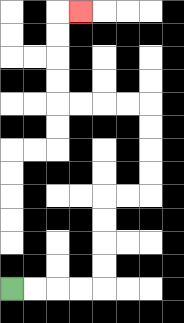{'start': '[0, 12]', 'end': '[3, 0]', 'path_directions': 'R,R,R,R,U,U,U,U,R,R,U,U,U,U,L,L,L,L,U,U,U,U,R', 'path_coordinates': '[[0, 12], [1, 12], [2, 12], [3, 12], [4, 12], [4, 11], [4, 10], [4, 9], [4, 8], [5, 8], [6, 8], [6, 7], [6, 6], [6, 5], [6, 4], [5, 4], [4, 4], [3, 4], [2, 4], [2, 3], [2, 2], [2, 1], [2, 0], [3, 0]]'}